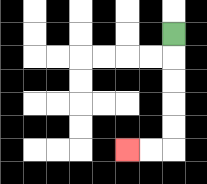{'start': '[7, 1]', 'end': '[5, 6]', 'path_directions': 'D,D,D,D,D,L,L', 'path_coordinates': '[[7, 1], [7, 2], [7, 3], [7, 4], [7, 5], [7, 6], [6, 6], [5, 6]]'}